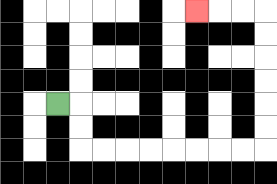{'start': '[2, 4]', 'end': '[8, 0]', 'path_directions': 'R,D,D,R,R,R,R,R,R,R,R,U,U,U,U,U,U,L,L,L', 'path_coordinates': '[[2, 4], [3, 4], [3, 5], [3, 6], [4, 6], [5, 6], [6, 6], [7, 6], [8, 6], [9, 6], [10, 6], [11, 6], [11, 5], [11, 4], [11, 3], [11, 2], [11, 1], [11, 0], [10, 0], [9, 0], [8, 0]]'}